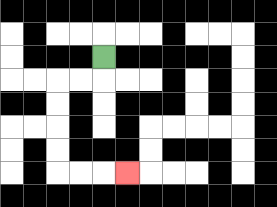{'start': '[4, 2]', 'end': '[5, 7]', 'path_directions': 'D,L,L,D,D,D,D,R,R,R', 'path_coordinates': '[[4, 2], [4, 3], [3, 3], [2, 3], [2, 4], [2, 5], [2, 6], [2, 7], [3, 7], [4, 7], [5, 7]]'}